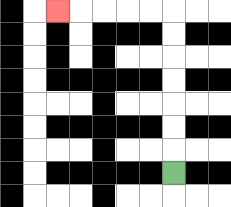{'start': '[7, 7]', 'end': '[2, 0]', 'path_directions': 'U,U,U,U,U,U,U,L,L,L,L,L', 'path_coordinates': '[[7, 7], [7, 6], [7, 5], [7, 4], [7, 3], [7, 2], [7, 1], [7, 0], [6, 0], [5, 0], [4, 0], [3, 0], [2, 0]]'}